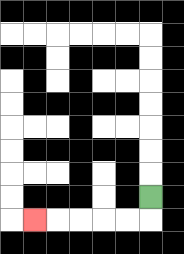{'start': '[6, 8]', 'end': '[1, 9]', 'path_directions': 'D,L,L,L,L,L', 'path_coordinates': '[[6, 8], [6, 9], [5, 9], [4, 9], [3, 9], [2, 9], [1, 9]]'}